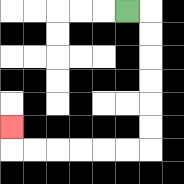{'start': '[5, 0]', 'end': '[0, 5]', 'path_directions': 'R,D,D,D,D,D,D,L,L,L,L,L,L,U', 'path_coordinates': '[[5, 0], [6, 0], [6, 1], [6, 2], [6, 3], [6, 4], [6, 5], [6, 6], [5, 6], [4, 6], [3, 6], [2, 6], [1, 6], [0, 6], [0, 5]]'}